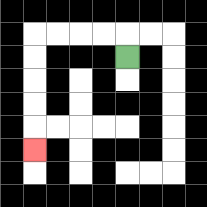{'start': '[5, 2]', 'end': '[1, 6]', 'path_directions': 'U,L,L,L,L,D,D,D,D,D', 'path_coordinates': '[[5, 2], [5, 1], [4, 1], [3, 1], [2, 1], [1, 1], [1, 2], [1, 3], [1, 4], [1, 5], [1, 6]]'}